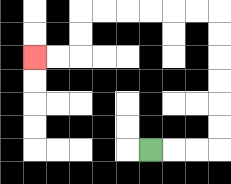{'start': '[6, 6]', 'end': '[1, 2]', 'path_directions': 'R,R,R,U,U,U,U,U,U,L,L,L,L,L,L,D,D,L,L', 'path_coordinates': '[[6, 6], [7, 6], [8, 6], [9, 6], [9, 5], [9, 4], [9, 3], [9, 2], [9, 1], [9, 0], [8, 0], [7, 0], [6, 0], [5, 0], [4, 0], [3, 0], [3, 1], [3, 2], [2, 2], [1, 2]]'}